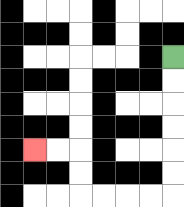{'start': '[7, 2]', 'end': '[1, 6]', 'path_directions': 'D,D,D,D,D,D,L,L,L,L,U,U,L,L', 'path_coordinates': '[[7, 2], [7, 3], [7, 4], [7, 5], [7, 6], [7, 7], [7, 8], [6, 8], [5, 8], [4, 8], [3, 8], [3, 7], [3, 6], [2, 6], [1, 6]]'}